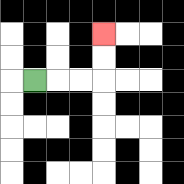{'start': '[1, 3]', 'end': '[4, 1]', 'path_directions': 'R,R,R,U,U', 'path_coordinates': '[[1, 3], [2, 3], [3, 3], [4, 3], [4, 2], [4, 1]]'}